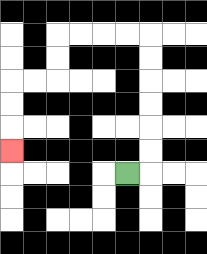{'start': '[5, 7]', 'end': '[0, 6]', 'path_directions': 'R,U,U,U,U,U,U,L,L,L,L,D,D,L,L,D,D,D', 'path_coordinates': '[[5, 7], [6, 7], [6, 6], [6, 5], [6, 4], [6, 3], [6, 2], [6, 1], [5, 1], [4, 1], [3, 1], [2, 1], [2, 2], [2, 3], [1, 3], [0, 3], [0, 4], [0, 5], [0, 6]]'}